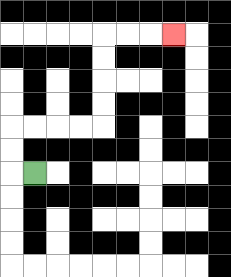{'start': '[1, 7]', 'end': '[7, 1]', 'path_directions': 'L,U,U,R,R,R,R,U,U,U,U,R,R,R', 'path_coordinates': '[[1, 7], [0, 7], [0, 6], [0, 5], [1, 5], [2, 5], [3, 5], [4, 5], [4, 4], [4, 3], [4, 2], [4, 1], [5, 1], [6, 1], [7, 1]]'}